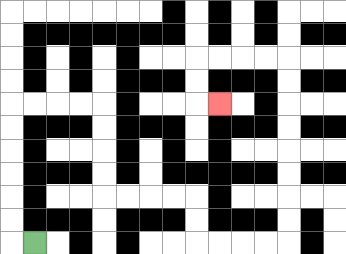{'start': '[1, 10]', 'end': '[9, 4]', 'path_directions': 'L,U,U,U,U,U,U,R,R,R,R,D,D,D,D,R,R,R,R,D,D,R,R,R,R,U,U,U,U,U,U,U,U,L,L,L,L,D,D,R', 'path_coordinates': '[[1, 10], [0, 10], [0, 9], [0, 8], [0, 7], [0, 6], [0, 5], [0, 4], [1, 4], [2, 4], [3, 4], [4, 4], [4, 5], [4, 6], [4, 7], [4, 8], [5, 8], [6, 8], [7, 8], [8, 8], [8, 9], [8, 10], [9, 10], [10, 10], [11, 10], [12, 10], [12, 9], [12, 8], [12, 7], [12, 6], [12, 5], [12, 4], [12, 3], [12, 2], [11, 2], [10, 2], [9, 2], [8, 2], [8, 3], [8, 4], [9, 4]]'}